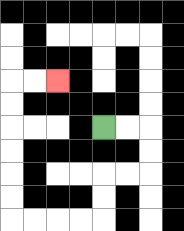{'start': '[4, 5]', 'end': '[2, 3]', 'path_directions': 'R,R,D,D,L,L,D,D,L,L,L,L,U,U,U,U,U,U,R,R', 'path_coordinates': '[[4, 5], [5, 5], [6, 5], [6, 6], [6, 7], [5, 7], [4, 7], [4, 8], [4, 9], [3, 9], [2, 9], [1, 9], [0, 9], [0, 8], [0, 7], [0, 6], [0, 5], [0, 4], [0, 3], [1, 3], [2, 3]]'}